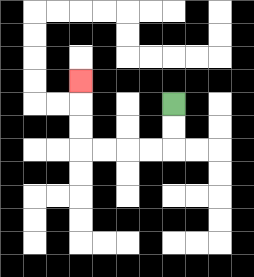{'start': '[7, 4]', 'end': '[3, 3]', 'path_directions': 'D,D,L,L,L,L,U,U,U', 'path_coordinates': '[[7, 4], [7, 5], [7, 6], [6, 6], [5, 6], [4, 6], [3, 6], [3, 5], [3, 4], [3, 3]]'}